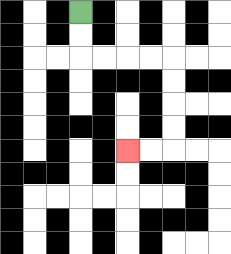{'start': '[3, 0]', 'end': '[5, 6]', 'path_directions': 'D,D,R,R,R,R,D,D,D,D,L,L', 'path_coordinates': '[[3, 0], [3, 1], [3, 2], [4, 2], [5, 2], [6, 2], [7, 2], [7, 3], [7, 4], [7, 5], [7, 6], [6, 6], [5, 6]]'}